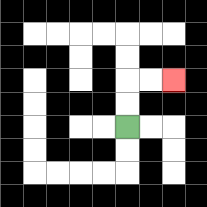{'start': '[5, 5]', 'end': '[7, 3]', 'path_directions': 'U,U,R,R', 'path_coordinates': '[[5, 5], [5, 4], [5, 3], [6, 3], [7, 3]]'}